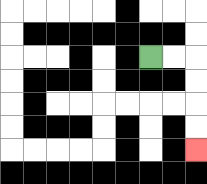{'start': '[6, 2]', 'end': '[8, 6]', 'path_directions': 'R,R,D,D,D,D', 'path_coordinates': '[[6, 2], [7, 2], [8, 2], [8, 3], [8, 4], [8, 5], [8, 6]]'}